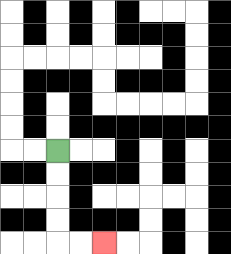{'start': '[2, 6]', 'end': '[4, 10]', 'path_directions': 'D,D,D,D,R,R', 'path_coordinates': '[[2, 6], [2, 7], [2, 8], [2, 9], [2, 10], [3, 10], [4, 10]]'}